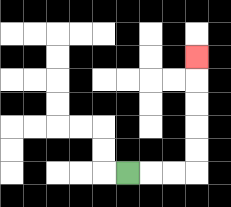{'start': '[5, 7]', 'end': '[8, 2]', 'path_directions': 'R,R,R,U,U,U,U,U', 'path_coordinates': '[[5, 7], [6, 7], [7, 7], [8, 7], [8, 6], [8, 5], [8, 4], [8, 3], [8, 2]]'}